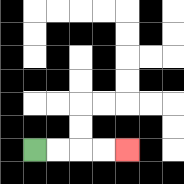{'start': '[1, 6]', 'end': '[5, 6]', 'path_directions': 'R,R,R,R', 'path_coordinates': '[[1, 6], [2, 6], [3, 6], [4, 6], [5, 6]]'}